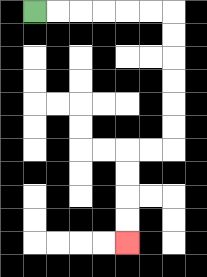{'start': '[1, 0]', 'end': '[5, 10]', 'path_directions': 'R,R,R,R,R,R,D,D,D,D,D,D,L,L,D,D,D,D', 'path_coordinates': '[[1, 0], [2, 0], [3, 0], [4, 0], [5, 0], [6, 0], [7, 0], [7, 1], [7, 2], [7, 3], [7, 4], [7, 5], [7, 6], [6, 6], [5, 6], [5, 7], [5, 8], [5, 9], [5, 10]]'}